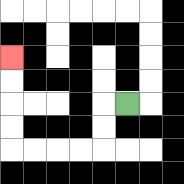{'start': '[5, 4]', 'end': '[0, 2]', 'path_directions': 'L,D,D,L,L,L,L,U,U,U,U', 'path_coordinates': '[[5, 4], [4, 4], [4, 5], [4, 6], [3, 6], [2, 6], [1, 6], [0, 6], [0, 5], [0, 4], [0, 3], [0, 2]]'}